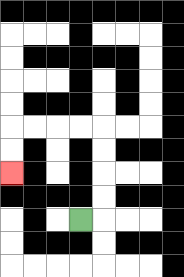{'start': '[3, 9]', 'end': '[0, 7]', 'path_directions': 'R,U,U,U,U,L,L,L,L,D,D', 'path_coordinates': '[[3, 9], [4, 9], [4, 8], [4, 7], [4, 6], [4, 5], [3, 5], [2, 5], [1, 5], [0, 5], [0, 6], [0, 7]]'}